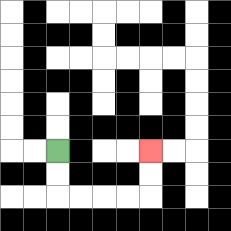{'start': '[2, 6]', 'end': '[6, 6]', 'path_directions': 'D,D,R,R,R,R,U,U', 'path_coordinates': '[[2, 6], [2, 7], [2, 8], [3, 8], [4, 8], [5, 8], [6, 8], [6, 7], [6, 6]]'}